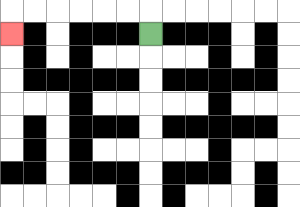{'start': '[6, 1]', 'end': '[0, 1]', 'path_directions': 'U,L,L,L,L,L,L,D', 'path_coordinates': '[[6, 1], [6, 0], [5, 0], [4, 0], [3, 0], [2, 0], [1, 0], [0, 0], [0, 1]]'}